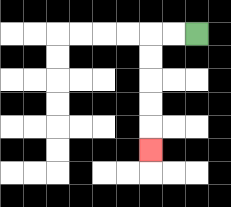{'start': '[8, 1]', 'end': '[6, 6]', 'path_directions': 'L,L,D,D,D,D,D', 'path_coordinates': '[[8, 1], [7, 1], [6, 1], [6, 2], [6, 3], [6, 4], [6, 5], [6, 6]]'}